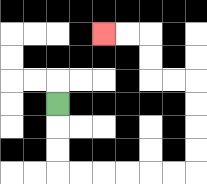{'start': '[2, 4]', 'end': '[4, 1]', 'path_directions': 'D,D,D,R,R,R,R,R,R,U,U,U,U,L,L,U,U,L,L', 'path_coordinates': '[[2, 4], [2, 5], [2, 6], [2, 7], [3, 7], [4, 7], [5, 7], [6, 7], [7, 7], [8, 7], [8, 6], [8, 5], [8, 4], [8, 3], [7, 3], [6, 3], [6, 2], [6, 1], [5, 1], [4, 1]]'}